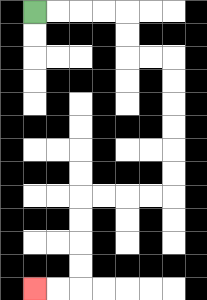{'start': '[1, 0]', 'end': '[1, 12]', 'path_directions': 'R,R,R,R,D,D,R,R,D,D,D,D,D,D,L,L,L,L,D,D,D,D,L,L', 'path_coordinates': '[[1, 0], [2, 0], [3, 0], [4, 0], [5, 0], [5, 1], [5, 2], [6, 2], [7, 2], [7, 3], [7, 4], [7, 5], [7, 6], [7, 7], [7, 8], [6, 8], [5, 8], [4, 8], [3, 8], [3, 9], [3, 10], [3, 11], [3, 12], [2, 12], [1, 12]]'}